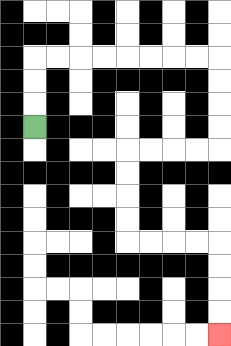{'start': '[1, 5]', 'end': '[9, 14]', 'path_directions': 'U,U,U,R,R,R,R,R,R,R,R,D,D,D,D,L,L,L,L,D,D,D,D,R,R,R,R,D,D,D,D', 'path_coordinates': '[[1, 5], [1, 4], [1, 3], [1, 2], [2, 2], [3, 2], [4, 2], [5, 2], [6, 2], [7, 2], [8, 2], [9, 2], [9, 3], [9, 4], [9, 5], [9, 6], [8, 6], [7, 6], [6, 6], [5, 6], [5, 7], [5, 8], [5, 9], [5, 10], [6, 10], [7, 10], [8, 10], [9, 10], [9, 11], [9, 12], [9, 13], [9, 14]]'}